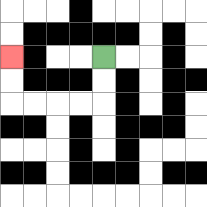{'start': '[4, 2]', 'end': '[0, 2]', 'path_directions': 'D,D,L,L,L,L,U,U', 'path_coordinates': '[[4, 2], [4, 3], [4, 4], [3, 4], [2, 4], [1, 4], [0, 4], [0, 3], [0, 2]]'}